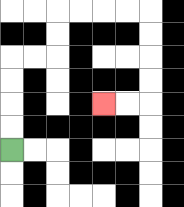{'start': '[0, 6]', 'end': '[4, 4]', 'path_directions': 'U,U,U,U,R,R,U,U,R,R,R,R,D,D,D,D,L,L', 'path_coordinates': '[[0, 6], [0, 5], [0, 4], [0, 3], [0, 2], [1, 2], [2, 2], [2, 1], [2, 0], [3, 0], [4, 0], [5, 0], [6, 0], [6, 1], [6, 2], [6, 3], [6, 4], [5, 4], [4, 4]]'}